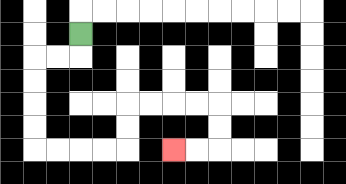{'start': '[3, 1]', 'end': '[7, 6]', 'path_directions': 'D,L,L,D,D,D,D,R,R,R,R,U,U,R,R,R,R,D,D,L,L', 'path_coordinates': '[[3, 1], [3, 2], [2, 2], [1, 2], [1, 3], [1, 4], [1, 5], [1, 6], [2, 6], [3, 6], [4, 6], [5, 6], [5, 5], [5, 4], [6, 4], [7, 4], [8, 4], [9, 4], [9, 5], [9, 6], [8, 6], [7, 6]]'}